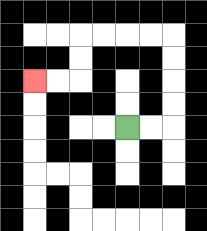{'start': '[5, 5]', 'end': '[1, 3]', 'path_directions': 'R,R,U,U,U,U,L,L,L,L,D,D,L,L', 'path_coordinates': '[[5, 5], [6, 5], [7, 5], [7, 4], [7, 3], [7, 2], [7, 1], [6, 1], [5, 1], [4, 1], [3, 1], [3, 2], [3, 3], [2, 3], [1, 3]]'}